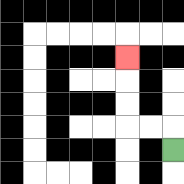{'start': '[7, 6]', 'end': '[5, 2]', 'path_directions': 'U,L,L,U,U,U', 'path_coordinates': '[[7, 6], [7, 5], [6, 5], [5, 5], [5, 4], [5, 3], [5, 2]]'}